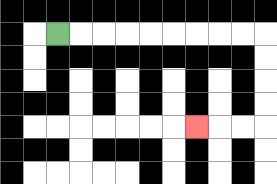{'start': '[2, 1]', 'end': '[8, 5]', 'path_directions': 'R,R,R,R,R,R,R,R,R,D,D,D,D,L,L,L', 'path_coordinates': '[[2, 1], [3, 1], [4, 1], [5, 1], [6, 1], [7, 1], [8, 1], [9, 1], [10, 1], [11, 1], [11, 2], [11, 3], [11, 4], [11, 5], [10, 5], [9, 5], [8, 5]]'}